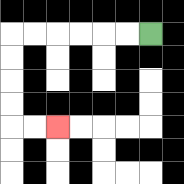{'start': '[6, 1]', 'end': '[2, 5]', 'path_directions': 'L,L,L,L,L,L,D,D,D,D,R,R', 'path_coordinates': '[[6, 1], [5, 1], [4, 1], [3, 1], [2, 1], [1, 1], [0, 1], [0, 2], [0, 3], [0, 4], [0, 5], [1, 5], [2, 5]]'}